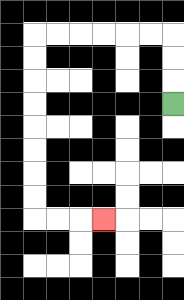{'start': '[7, 4]', 'end': '[4, 9]', 'path_directions': 'U,U,U,L,L,L,L,L,L,D,D,D,D,D,D,D,D,R,R,R', 'path_coordinates': '[[7, 4], [7, 3], [7, 2], [7, 1], [6, 1], [5, 1], [4, 1], [3, 1], [2, 1], [1, 1], [1, 2], [1, 3], [1, 4], [1, 5], [1, 6], [1, 7], [1, 8], [1, 9], [2, 9], [3, 9], [4, 9]]'}